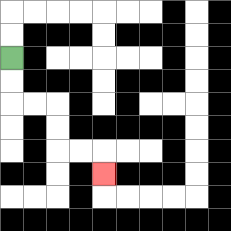{'start': '[0, 2]', 'end': '[4, 7]', 'path_directions': 'D,D,R,R,D,D,R,R,D', 'path_coordinates': '[[0, 2], [0, 3], [0, 4], [1, 4], [2, 4], [2, 5], [2, 6], [3, 6], [4, 6], [4, 7]]'}